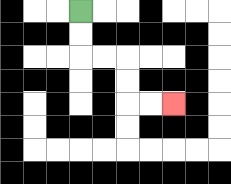{'start': '[3, 0]', 'end': '[7, 4]', 'path_directions': 'D,D,R,R,D,D,R,R', 'path_coordinates': '[[3, 0], [3, 1], [3, 2], [4, 2], [5, 2], [5, 3], [5, 4], [6, 4], [7, 4]]'}